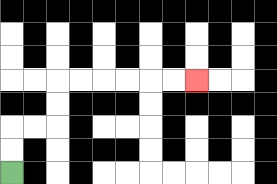{'start': '[0, 7]', 'end': '[8, 3]', 'path_directions': 'U,U,R,R,U,U,R,R,R,R,R,R', 'path_coordinates': '[[0, 7], [0, 6], [0, 5], [1, 5], [2, 5], [2, 4], [2, 3], [3, 3], [4, 3], [5, 3], [6, 3], [7, 3], [8, 3]]'}